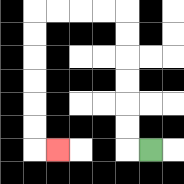{'start': '[6, 6]', 'end': '[2, 6]', 'path_directions': 'L,U,U,U,U,U,U,L,L,L,L,D,D,D,D,D,D,R', 'path_coordinates': '[[6, 6], [5, 6], [5, 5], [5, 4], [5, 3], [5, 2], [5, 1], [5, 0], [4, 0], [3, 0], [2, 0], [1, 0], [1, 1], [1, 2], [1, 3], [1, 4], [1, 5], [1, 6], [2, 6]]'}